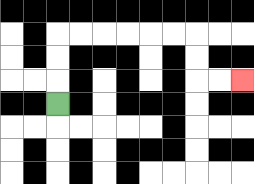{'start': '[2, 4]', 'end': '[10, 3]', 'path_directions': 'U,U,U,R,R,R,R,R,R,D,D,R,R', 'path_coordinates': '[[2, 4], [2, 3], [2, 2], [2, 1], [3, 1], [4, 1], [5, 1], [6, 1], [7, 1], [8, 1], [8, 2], [8, 3], [9, 3], [10, 3]]'}